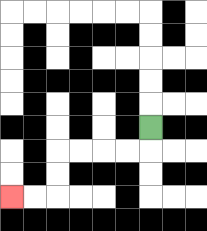{'start': '[6, 5]', 'end': '[0, 8]', 'path_directions': 'D,L,L,L,L,D,D,L,L', 'path_coordinates': '[[6, 5], [6, 6], [5, 6], [4, 6], [3, 6], [2, 6], [2, 7], [2, 8], [1, 8], [0, 8]]'}